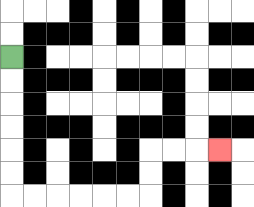{'start': '[0, 2]', 'end': '[9, 6]', 'path_directions': 'D,D,D,D,D,D,R,R,R,R,R,R,U,U,R,R,R', 'path_coordinates': '[[0, 2], [0, 3], [0, 4], [0, 5], [0, 6], [0, 7], [0, 8], [1, 8], [2, 8], [3, 8], [4, 8], [5, 8], [6, 8], [6, 7], [6, 6], [7, 6], [8, 6], [9, 6]]'}